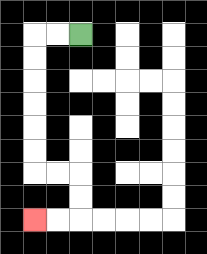{'start': '[3, 1]', 'end': '[1, 9]', 'path_directions': 'L,L,D,D,D,D,D,D,R,R,D,D,L,L', 'path_coordinates': '[[3, 1], [2, 1], [1, 1], [1, 2], [1, 3], [1, 4], [1, 5], [1, 6], [1, 7], [2, 7], [3, 7], [3, 8], [3, 9], [2, 9], [1, 9]]'}